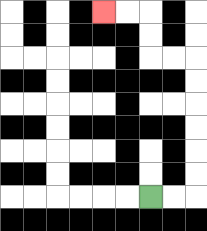{'start': '[6, 8]', 'end': '[4, 0]', 'path_directions': 'R,R,U,U,U,U,U,U,L,L,U,U,L,L', 'path_coordinates': '[[6, 8], [7, 8], [8, 8], [8, 7], [8, 6], [8, 5], [8, 4], [8, 3], [8, 2], [7, 2], [6, 2], [6, 1], [6, 0], [5, 0], [4, 0]]'}